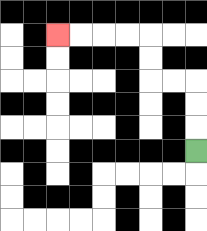{'start': '[8, 6]', 'end': '[2, 1]', 'path_directions': 'U,U,U,L,L,U,U,L,L,L,L', 'path_coordinates': '[[8, 6], [8, 5], [8, 4], [8, 3], [7, 3], [6, 3], [6, 2], [6, 1], [5, 1], [4, 1], [3, 1], [2, 1]]'}